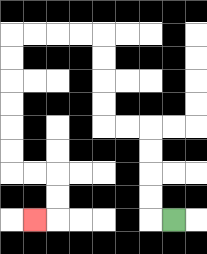{'start': '[7, 9]', 'end': '[1, 9]', 'path_directions': 'L,U,U,U,U,L,L,U,U,U,U,L,L,L,L,D,D,D,D,D,D,R,R,D,D,L', 'path_coordinates': '[[7, 9], [6, 9], [6, 8], [6, 7], [6, 6], [6, 5], [5, 5], [4, 5], [4, 4], [4, 3], [4, 2], [4, 1], [3, 1], [2, 1], [1, 1], [0, 1], [0, 2], [0, 3], [0, 4], [0, 5], [0, 6], [0, 7], [1, 7], [2, 7], [2, 8], [2, 9], [1, 9]]'}